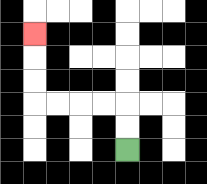{'start': '[5, 6]', 'end': '[1, 1]', 'path_directions': 'U,U,L,L,L,L,U,U,U', 'path_coordinates': '[[5, 6], [5, 5], [5, 4], [4, 4], [3, 4], [2, 4], [1, 4], [1, 3], [1, 2], [1, 1]]'}